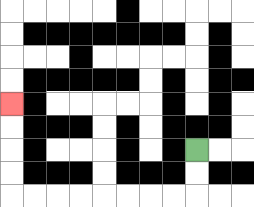{'start': '[8, 6]', 'end': '[0, 4]', 'path_directions': 'D,D,L,L,L,L,L,L,L,L,U,U,U,U', 'path_coordinates': '[[8, 6], [8, 7], [8, 8], [7, 8], [6, 8], [5, 8], [4, 8], [3, 8], [2, 8], [1, 8], [0, 8], [0, 7], [0, 6], [0, 5], [0, 4]]'}